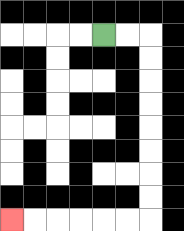{'start': '[4, 1]', 'end': '[0, 9]', 'path_directions': 'R,R,D,D,D,D,D,D,D,D,L,L,L,L,L,L', 'path_coordinates': '[[4, 1], [5, 1], [6, 1], [6, 2], [6, 3], [6, 4], [6, 5], [6, 6], [6, 7], [6, 8], [6, 9], [5, 9], [4, 9], [3, 9], [2, 9], [1, 9], [0, 9]]'}